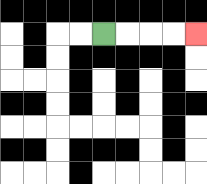{'start': '[4, 1]', 'end': '[8, 1]', 'path_directions': 'R,R,R,R', 'path_coordinates': '[[4, 1], [5, 1], [6, 1], [7, 1], [8, 1]]'}